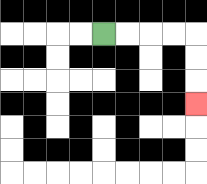{'start': '[4, 1]', 'end': '[8, 4]', 'path_directions': 'R,R,R,R,D,D,D', 'path_coordinates': '[[4, 1], [5, 1], [6, 1], [7, 1], [8, 1], [8, 2], [8, 3], [8, 4]]'}